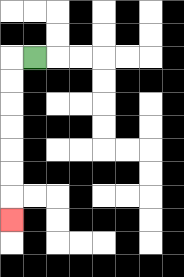{'start': '[1, 2]', 'end': '[0, 9]', 'path_directions': 'L,D,D,D,D,D,D,D', 'path_coordinates': '[[1, 2], [0, 2], [0, 3], [0, 4], [0, 5], [0, 6], [0, 7], [0, 8], [0, 9]]'}